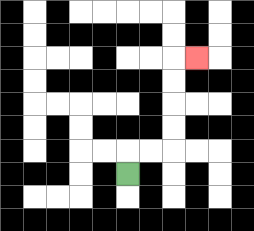{'start': '[5, 7]', 'end': '[8, 2]', 'path_directions': 'U,R,R,U,U,U,U,R', 'path_coordinates': '[[5, 7], [5, 6], [6, 6], [7, 6], [7, 5], [7, 4], [7, 3], [7, 2], [8, 2]]'}